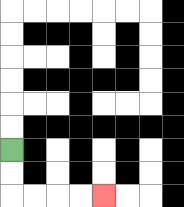{'start': '[0, 6]', 'end': '[4, 8]', 'path_directions': 'D,D,R,R,R,R', 'path_coordinates': '[[0, 6], [0, 7], [0, 8], [1, 8], [2, 8], [3, 8], [4, 8]]'}